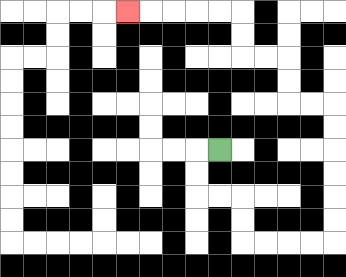{'start': '[9, 6]', 'end': '[5, 0]', 'path_directions': 'L,D,D,R,R,D,D,R,R,R,R,U,U,U,U,U,U,L,L,U,U,L,L,U,U,L,L,L,L,L', 'path_coordinates': '[[9, 6], [8, 6], [8, 7], [8, 8], [9, 8], [10, 8], [10, 9], [10, 10], [11, 10], [12, 10], [13, 10], [14, 10], [14, 9], [14, 8], [14, 7], [14, 6], [14, 5], [14, 4], [13, 4], [12, 4], [12, 3], [12, 2], [11, 2], [10, 2], [10, 1], [10, 0], [9, 0], [8, 0], [7, 0], [6, 0], [5, 0]]'}